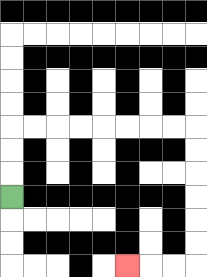{'start': '[0, 8]', 'end': '[5, 11]', 'path_directions': 'U,U,U,R,R,R,R,R,R,R,R,D,D,D,D,D,D,L,L,L', 'path_coordinates': '[[0, 8], [0, 7], [0, 6], [0, 5], [1, 5], [2, 5], [3, 5], [4, 5], [5, 5], [6, 5], [7, 5], [8, 5], [8, 6], [8, 7], [8, 8], [8, 9], [8, 10], [8, 11], [7, 11], [6, 11], [5, 11]]'}